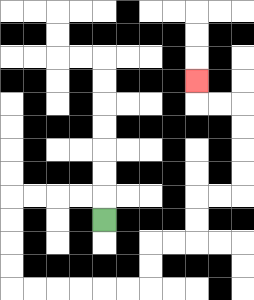{'start': '[4, 9]', 'end': '[8, 3]', 'path_directions': 'U,L,L,L,L,D,D,D,D,R,R,R,R,R,R,U,U,R,R,U,U,R,R,U,U,U,U,L,L,U', 'path_coordinates': '[[4, 9], [4, 8], [3, 8], [2, 8], [1, 8], [0, 8], [0, 9], [0, 10], [0, 11], [0, 12], [1, 12], [2, 12], [3, 12], [4, 12], [5, 12], [6, 12], [6, 11], [6, 10], [7, 10], [8, 10], [8, 9], [8, 8], [9, 8], [10, 8], [10, 7], [10, 6], [10, 5], [10, 4], [9, 4], [8, 4], [8, 3]]'}